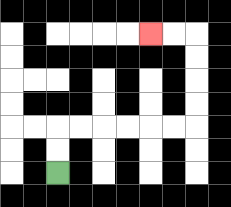{'start': '[2, 7]', 'end': '[6, 1]', 'path_directions': 'U,U,R,R,R,R,R,R,U,U,U,U,L,L', 'path_coordinates': '[[2, 7], [2, 6], [2, 5], [3, 5], [4, 5], [5, 5], [6, 5], [7, 5], [8, 5], [8, 4], [8, 3], [8, 2], [8, 1], [7, 1], [6, 1]]'}